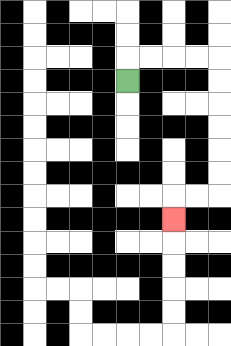{'start': '[5, 3]', 'end': '[7, 9]', 'path_directions': 'U,R,R,R,R,D,D,D,D,D,D,L,L,D', 'path_coordinates': '[[5, 3], [5, 2], [6, 2], [7, 2], [8, 2], [9, 2], [9, 3], [9, 4], [9, 5], [9, 6], [9, 7], [9, 8], [8, 8], [7, 8], [7, 9]]'}